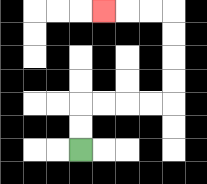{'start': '[3, 6]', 'end': '[4, 0]', 'path_directions': 'U,U,R,R,R,R,U,U,U,U,L,L,L', 'path_coordinates': '[[3, 6], [3, 5], [3, 4], [4, 4], [5, 4], [6, 4], [7, 4], [7, 3], [7, 2], [7, 1], [7, 0], [6, 0], [5, 0], [4, 0]]'}